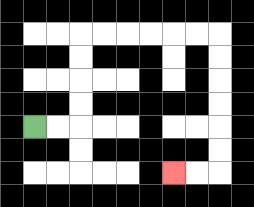{'start': '[1, 5]', 'end': '[7, 7]', 'path_directions': 'R,R,U,U,U,U,R,R,R,R,R,R,D,D,D,D,D,D,L,L', 'path_coordinates': '[[1, 5], [2, 5], [3, 5], [3, 4], [3, 3], [3, 2], [3, 1], [4, 1], [5, 1], [6, 1], [7, 1], [8, 1], [9, 1], [9, 2], [9, 3], [9, 4], [9, 5], [9, 6], [9, 7], [8, 7], [7, 7]]'}